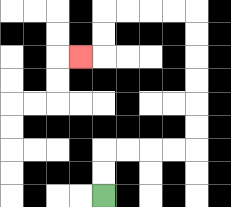{'start': '[4, 8]', 'end': '[3, 2]', 'path_directions': 'U,U,R,R,R,R,U,U,U,U,U,U,L,L,L,L,D,D,L', 'path_coordinates': '[[4, 8], [4, 7], [4, 6], [5, 6], [6, 6], [7, 6], [8, 6], [8, 5], [8, 4], [8, 3], [8, 2], [8, 1], [8, 0], [7, 0], [6, 0], [5, 0], [4, 0], [4, 1], [4, 2], [3, 2]]'}